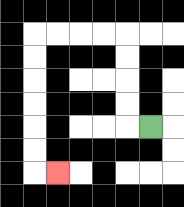{'start': '[6, 5]', 'end': '[2, 7]', 'path_directions': 'L,U,U,U,U,L,L,L,L,D,D,D,D,D,D,R', 'path_coordinates': '[[6, 5], [5, 5], [5, 4], [5, 3], [5, 2], [5, 1], [4, 1], [3, 1], [2, 1], [1, 1], [1, 2], [1, 3], [1, 4], [1, 5], [1, 6], [1, 7], [2, 7]]'}